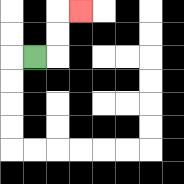{'start': '[1, 2]', 'end': '[3, 0]', 'path_directions': 'R,U,U,R', 'path_coordinates': '[[1, 2], [2, 2], [2, 1], [2, 0], [3, 0]]'}